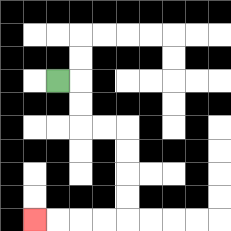{'start': '[2, 3]', 'end': '[1, 9]', 'path_directions': 'R,D,D,R,R,D,D,D,D,L,L,L,L', 'path_coordinates': '[[2, 3], [3, 3], [3, 4], [3, 5], [4, 5], [5, 5], [5, 6], [5, 7], [5, 8], [5, 9], [4, 9], [3, 9], [2, 9], [1, 9]]'}